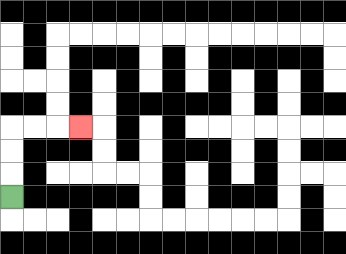{'start': '[0, 8]', 'end': '[3, 5]', 'path_directions': 'U,U,U,R,R,R', 'path_coordinates': '[[0, 8], [0, 7], [0, 6], [0, 5], [1, 5], [2, 5], [3, 5]]'}